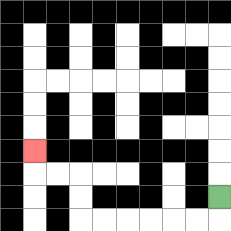{'start': '[9, 8]', 'end': '[1, 6]', 'path_directions': 'D,L,L,L,L,L,L,U,U,L,L,U', 'path_coordinates': '[[9, 8], [9, 9], [8, 9], [7, 9], [6, 9], [5, 9], [4, 9], [3, 9], [3, 8], [3, 7], [2, 7], [1, 7], [1, 6]]'}